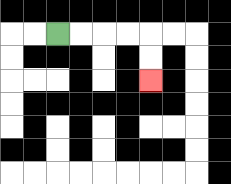{'start': '[2, 1]', 'end': '[6, 3]', 'path_directions': 'R,R,R,R,D,D', 'path_coordinates': '[[2, 1], [3, 1], [4, 1], [5, 1], [6, 1], [6, 2], [6, 3]]'}